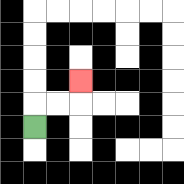{'start': '[1, 5]', 'end': '[3, 3]', 'path_directions': 'U,R,R,U', 'path_coordinates': '[[1, 5], [1, 4], [2, 4], [3, 4], [3, 3]]'}